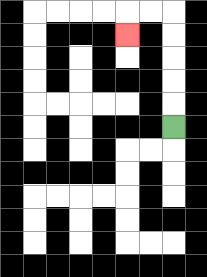{'start': '[7, 5]', 'end': '[5, 1]', 'path_directions': 'U,U,U,U,U,L,L,D', 'path_coordinates': '[[7, 5], [7, 4], [7, 3], [7, 2], [7, 1], [7, 0], [6, 0], [5, 0], [5, 1]]'}